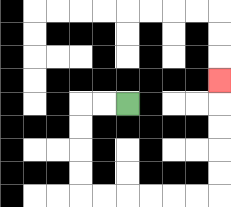{'start': '[5, 4]', 'end': '[9, 3]', 'path_directions': 'L,L,D,D,D,D,R,R,R,R,R,R,U,U,U,U,U', 'path_coordinates': '[[5, 4], [4, 4], [3, 4], [3, 5], [3, 6], [3, 7], [3, 8], [4, 8], [5, 8], [6, 8], [7, 8], [8, 8], [9, 8], [9, 7], [9, 6], [9, 5], [9, 4], [9, 3]]'}